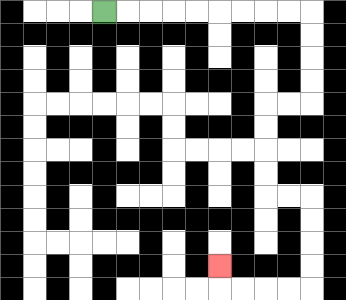{'start': '[4, 0]', 'end': '[9, 11]', 'path_directions': 'R,R,R,R,R,R,R,R,R,D,D,D,D,L,L,D,D,D,D,R,R,D,D,D,D,L,L,L,L,U', 'path_coordinates': '[[4, 0], [5, 0], [6, 0], [7, 0], [8, 0], [9, 0], [10, 0], [11, 0], [12, 0], [13, 0], [13, 1], [13, 2], [13, 3], [13, 4], [12, 4], [11, 4], [11, 5], [11, 6], [11, 7], [11, 8], [12, 8], [13, 8], [13, 9], [13, 10], [13, 11], [13, 12], [12, 12], [11, 12], [10, 12], [9, 12], [9, 11]]'}